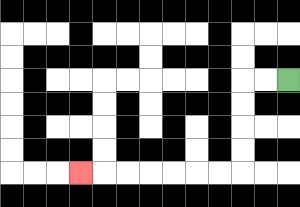{'start': '[12, 3]', 'end': '[3, 7]', 'path_directions': 'L,L,D,D,D,D,L,L,L,L,L,L,L', 'path_coordinates': '[[12, 3], [11, 3], [10, 3], [10, 4], [10, 5], [10, 6], [10, 7], [9, 7], [8, 7], [7, 7], [6, 7], [5, 7], [4, 7], [3, 7]]'}